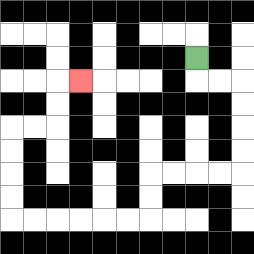{'start': '[8, 2]', 'end': '[3, 3]', 'path_directions': 'D,R,R,D,D,D,D,L,L,L,L,D,D,L,L,L,L,L,L,U,U,U,U,R,R,U,U,R', 'path_coordinates': '[[8, 2], [8, 3], [9, 3], [10, 3], [10, 4], [10, 5], [10, 6], [10, 7], [9, 7], [8, 7], [7, 7], [6, 7], [6, 8], [6, 9], [5, 9], [4, 9], [3, 9], [2, 9], [1, 9], [0, 9], [0, 8], [0, 7], [0, 6], [0, 5], [1, 5], [2, 5], [2, 4], [2, 3], [3, 3]]'}